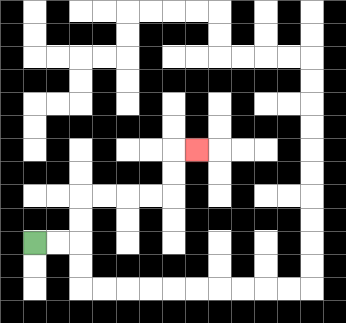{'start': '[1, 10]', 'end': '[8, 6]', 'path_directions': 'R,R,U,U,R,R,R,R,U,U,R', 'path_coordinates': '[[1, 10], [2, 10], [3, 10], [3, 9], [3, 8], [4, 8], [5, 8], [6, 8], [7, 8], [7, 7], [7, 6], [8, 6]]'}